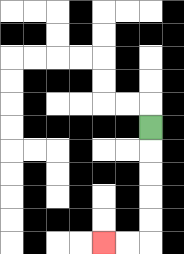{'start': '[6, 5]', 'end': '[4, 10]', 'path_directions': 'D,D,D,D,D,L,L', 'path_coordinates': '[[6, 5], [6, 6], [6, 7], [6, 8], [6, 9], [6, 10], [5, 10], [4, 10]]'}